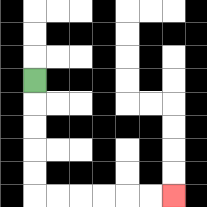{'start': '[1, 3]', 'end': '[7, 8]', 'path_directions': 'D,D,D,D,D,R,R,R,R,R,R', 'path_coordinates': '[[1, 3], [1, 4], [1, 5], [1, 6], [1, 7], [1, 8], [2, 8], [3, 8], [4, 8], [5, 8], [6, 8], [7, 8]]'}